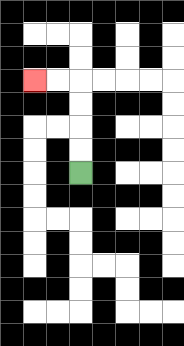{'start': '[3, 7]', 'end': '[1, 3]', 'path_directions': 'U,U,U,U,L,L', 'path_coordinates': '[[3, 7], [3, 6], [3, 5], [3, 4], [3, 3], [2, 3], [1, 3]]'}